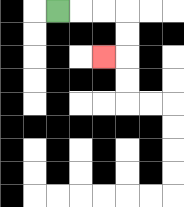{'start': '[2, 0]', 'end': '[4, 2]', 'path_directions': 'R,R,R,D,D,L', 'path_coordinates': '[[2, 0], [3, 0], [4, 0], [5, 0], [5, 1], [5, 2], [4, 2]]'}